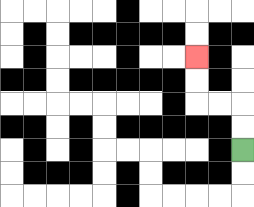{'start': '[10, 6]', 'end': '[8, 2]', 'path_directions': 'U,U,L,L,U,U', 'path_coordinates': '[[10, 6], [10, 5], [10, 4], [9, 4], [8, 4], [8, 3], [8, 2]]'}